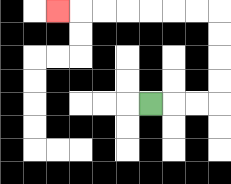{'start': '[6, 4]', 'end': '[2, 0]', 'path_directions': 'R,R,R,U,U,U,U,L,L,L,L,L,L,L', 'path_coordinates': '[[6, 4], [7, 4], [8, 4], [9, 4], [9, 3], [9, 2], [9, 1], [9, 0], [8, 0], [7, 0], [6, 0], [5, 0], [4, 0], [3, 0], [2, 0]]'}